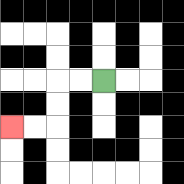{'start': '[4, 3]', 'end': '[0, 5]', 'path_directions': 'L,L,D,D,L,L', 'path_coordinates': '[[4, 3], [3, 3], [2, 3], [2, 4], [2, 5], [1, 5], [0, 5]]'}